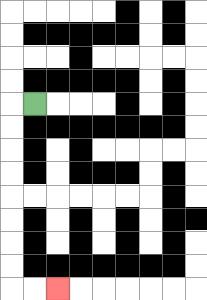{'start': '[1, 4]', 'end': '[2, 12]', 'path_directions': 'L,D,D,D,D,D,D,D,D,R,R', 'path_coordinates': '[[1, 4], [0, 4], [0, 5], [0, 6], [0, 7], [0, 8], [0, 9], [0, 10], [0, 11], [0, 12], [1, 12], [2, 12]]'}